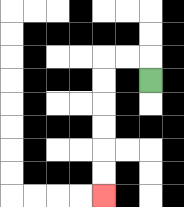{'start': '[6, 3]', 'end': '[4, 8]', 'path_directions': 'U,L,L,D,D,D,D,D,D', 'path_coordinates': '[[6, 3], [6, 2], [5, 2], [4, 2], [4, 3], [4, 4], [4, 5], [4, 6], [4, 7], [4, 8]]'}